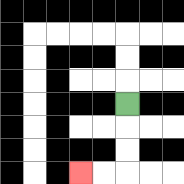{'start': '[5, 4]', 'end': '[3, 7]', 'path_directions': 'D,D,D,L,L', 'path_coordinates': '[[5, 4], [5, 5], [5, 6], [5, 7], [4, 7], [3, 7]]'}